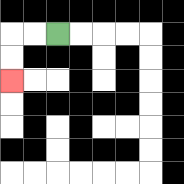{'start': '[2, 1]', 'end': '[0, 3]', 'path_directions': 'L,L,D,D', 'path_coordinates': '[[2, 1], [1, 1], [0, 1], [0, 2], [0, 3]]'}